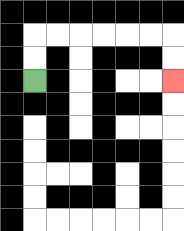{'start': '[1, 3]', 'end': '[7, 3]', 'path_directions': 'U,U,R,R,R,R,R,R,D,D', 'path_coordinates': '[[1, 3], [1, 2], [1, 1], [2, 1], [3, 1], [4, 1], [5, 1], [6, 1], [7, 1], [7, 2], [7, 3]]'}